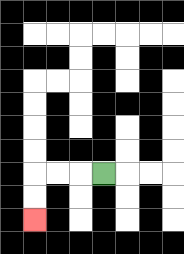{'start': '[4, 7]', 'end': '[1, 9]', 'path_directions': 'L,L,L,D,D', 'path_coordinates': '[[4, 7], [3, 7], [2, 7], [1, 7], [1, 8], [1, 9]]'}